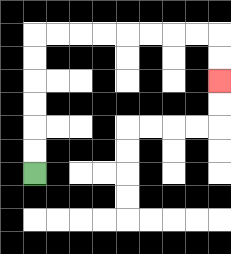{'start': '[1, 7]', 'end': '[9, 3]', 'path_directions': 'U,U,U,U,U,U,R,R,R,R,R,R,R,R,D,D', 'path_coordinates': '[[1, 7], [1, 6], [1, 5], [1, 4], [1, 3], [1, 2], [1, 1], [2, 1], [3, 1], [4, 1], [5, 1], [6, 1], [7, 1], [8, 1], [9, 1], [9, 2], [9, 3]]'}